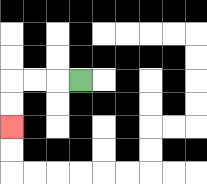{'start': '[3, 3]', 'end': '[0, 5]', 'path_directions': 'L,L,L,D,D', 'path_coordinates': '[[3, 3], [2, 3], [1, 3], [0, 3], [0, 4], [0, 5]]'}